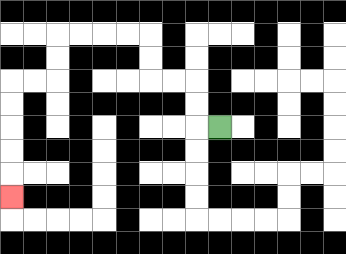{'start': '[9, 5]', 'end': '[0, 8]', 'path_directions': 'L,U,U,L,L,U,U,L,L,L,L,D,D,L,L,D,D,D,D,D', 'path_coordinates': '[[9, 5], [8, 5], [8, 4], [8, 3], [7, 3], [6, 3], [6, 2], [6, 1], [5, 1], [4, 1], [3, 1], [2, 1], [2, 2], [2, 3], [1, 3], [0, 3], [0, 4], [0, 5], [0, 6], [0, 7], [0, 8]]'}